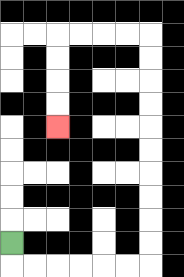{'start': '[0, 10]', 'end': '[2, 5]', 'path_directions': 'D,R,R,R,R,R,R,U,U,U,U,U,U,U,U,U,U,L,L,L,L,D,D,D,D', 'path_coordinates': '[[0, 10], [0, 11], [1, 11], [2, 11], [3, 11], [4, 11], [5, 11], [6, 11], [6, 10], [6, 9], [6, 8], [6, 7], [6, 6], [6, 5], [6, 4], [6, 3], [6, 2], [6, 1], [5, 1], [4, 1], [3, 1], [2, 1], [2, 2], [2, 3], [2, 4], [2, 5]]'}